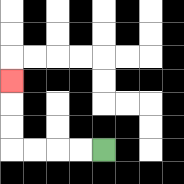{'start': '[4, 6]', 'end': '[0, 3]', 'path_directions': 'L,L,L,L,U,U,U', 'path_coordinates': '[[4, 6], [3, 6], [2, 6], [1, 6], [0, 6], [0, 5], [0, 4], [0, 3]]'}